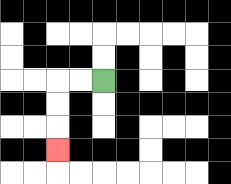{'start': '[4, 3]', 'end': '[2, 6]', 'path_directions': 'L,L,D,D,D', 'path_coordinates': '[[4, 3], [3, 3], [2, 3], [2, 4], [2, 5], [2, 6]]'}